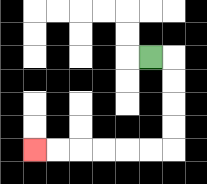{'start': '[6, 2]', 'end': '[1, 6]', 'path_directions': 'R,D,D,D,D,L,L,L,L,L,L', 'path_coordinates': '[[6, 2], [7, 2], [7, 3], [7, 4], [7, 5], [7, 6], [6, 6], [5, 6], [4, 6], [3, 6], [2, 6], [1, 6]]'}